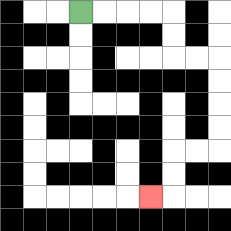{'start': '[3, 0]', 'end': '[6, 8]', 'path_directions': 'R,R,R,R,D,D,R,R,D,D,D,D,L,L,D,D,L', 'path_coordinates': '[[3, 0], [4, 0], [5, 0], [6, 0], [7, 0], [7, 1], [7, 2], [8, 2], [9, 2], [9, 3], [9, 4], [9, 5], [9, 6], [8, 6], [7, 6], [7, 7], [7, 8], [6, 8]]'}